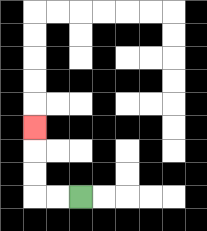{'start': '[3, 8]', 'end': '[1, 5]', 'path_directions': 'L,L,U,U,U', 'path_coordinates': '[[3, 8], [2, 8], [1, 8], [1, 7], [1, 6], [1, 5]]'}